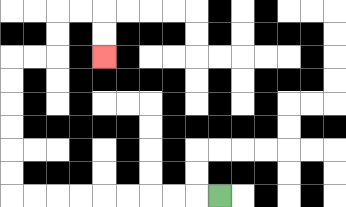{'start': '[9, 8]', 'end': '[4, 2]', 'path_directions': 'L,L,L,L,L,L,L,L,L,U,U,U,U,U,U,R,R,U,U,R,R,D,D', 'path_coordinates': '[[9, 8], [8, 8], [7, 8], [6, 8], [5, 8], [4, 8], [3, 8], [2, 8], [1, 8], [0, 8], [0, 7], [0, 6], [0, 5], [0, 4], [0, 3], [0, 2], [1, 2], [2, 2], [2, 1], [2, 0], [3, 0], [4, 0], [4, 1], [4, 2]]'}